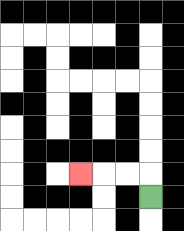{'start': '[6, 8]', 'end': '[3, 7]', 'path_directions': 'U,L,L,L', 'path_coordinates': '[[6, 8], [6, 7], [5, 7], [4, 7], [3, 7]]'}